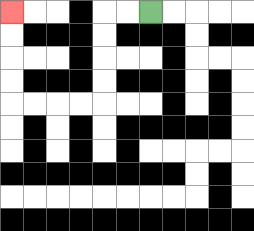{'start': '[6, 0]', 'end': '[0, 0]', 'path_directions': 'L,L,D,D,D,D,L,L,L,L,U,U,U,U', 'path_coordinates': '[[6, 0], [5, 0], [4, 0], [4, 1], [4, 2], [4, 3], [4, 4], [3, 4], [2, 4], [1, 4], [0, 4], [0, 3], [0, 2], [0, 1], [0, 0]]'}